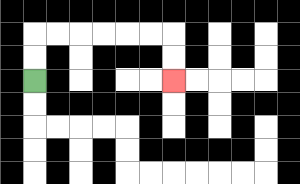{'start': '[1, 3]', 'end': '[7, 3]', 'path_directions': 'U,U,R,R,R,R,R,R,D,D', 'path_coordinates': '[[1, 3], [1, 2], [1, 1], [2, 1], [3, 1], [4, 1], [5, 1], [6, 1], [7, 1], [7, 2], [7, 3]]'}